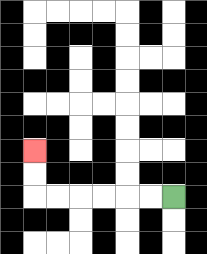{'start': '[7, 8]', 'end': '[1, 6]', 'path_directions': 'L,L,L,L,L,L,U,U', 'path_coordinates': '[[7, 8], [6, 8], [5, 8], [4, 8], [3, 8], [2, 8], [1, 8], [1, 7], [1, 6]]'}